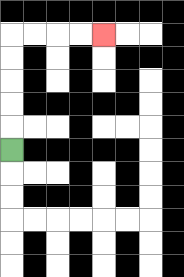{'start': '[0, 6]', 'end': '[4, 1]', 'path_directions': 'U,U,U,U,U,R,R,R,R', 'path_coordinates': '[[0, 6], [0, 5], [0, 4], [0, 3], [0, 2], [0, 1], [1, 1], [2, 1], [3, 1], [4, 1]]'}